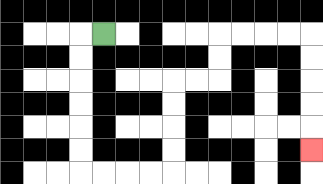{'start': '[4, 1]', 'end': '[13, 6]', 'path_directions': 'L,D,D,D,D,D,D,R,R,R,R,U,U,U,U,R,R,U,U,R,R,R,R,D,D,D,D,D', 'path_coordinates': '[[4, 1], [3, 1], [3, 2], [3, 3], [3, 4], [3, 5], [3, 6], [3, 7], [4, 7], [5, 7], [6, 7], [7, 7], [7, 6], [7, 5], [7, 4], [7, 3], [8, 3], [9, 3], [9, 2], [9, 1], [10, 1], [11, 1], [12, 1], [13, 1], [13, 2], [13, 3], [13, 4], [13, 5], [13, 6]]'}